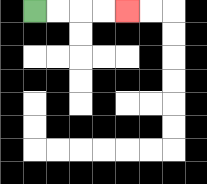{'start': '[1, 0]', 'end': '[5, 0]', 'path_directions': 'R,R,R,R', 'path_coordinates': '[[1, 0], [2, 0], [3, 0], [4, 0], [5, 0]]'}